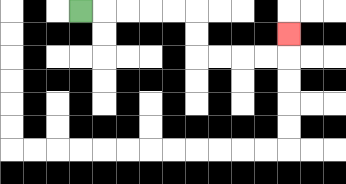{'start': '[3, 0]', 'end': '[12, 1]', 'path_directions': 'R,R,R,R,R,D,D,R,R,R,R,U', 'path_coordinates': '[[3, 0], [4, 0], [5, 0], [6, 0], [7, 0], [8, 0], [8, 1], [8, 2], [9, 2], [10, 2], [11, 2], [12, 2], [12, 1]]'}